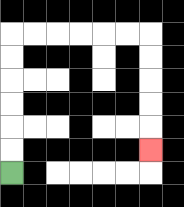{'start': '[0, 7]', 'end': '[6, 6]', 'path_directions': 'U,U,U,U,U,U,R,R,R,R,R,R,D,D,D,D,D', 'path_coordinates': '[[0, 7], [0, 6], [0, 5], [0, 4], [0, 3], [0, 2], [0, 1], [1, 1], [2, 1], [3, 1], [4, 1], [5, 1], [6, 1], [6, 2], [6, 3], [6, 4], [6, 5], [6, 6]]'}